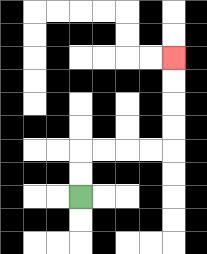{'start': '[3, 8]', 'end': '[7, 2]', 'path_directions': 'U,U,R,R,R,R,U,U,U,U', 'path_coordinates': '[[3, 8], [3, 7], [3, 6], [4, 6], [5, 6], [6, 6], [7, 6], [7, 5], [7, 4], [7, 3], [7, 2]]'}